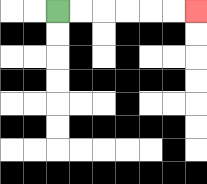{'start': '[2, 0]', 'end': '[8, 0]', 'path_directions': 'R,R,R,R,R,R', 'path_coordinates': '[[2, 0], [3, 0], [4, 0], [5, 0], [6, 0], [7, 0], [8, 0]]'}